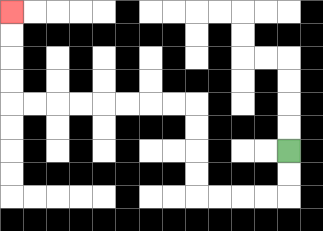{'start': '[12, 6]', 'end': '[0, 0]', 'path_directions': 'D,D,L,L,L,L,U,U,U,U,L,L,L,L,L,L,L,L,U,U,U,U', 'path_coordinates': '[[12, 6], [12, 7], [12, 8], [11, 8], [10, 8], [9, 8], [8, 8], [8, 7], [8, 6], [8, 5], [8, 4], [7, 4], [6, 4], [5, 4], [4, 4], [3, 4], [2, 4], [1, 4], [0, 4], [0, 3], [0, 2], [0, 1], [0, 0]]'}